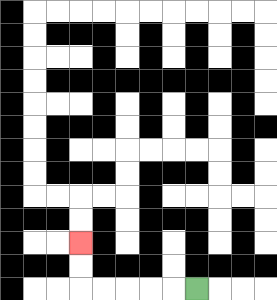{'start': '[8, 12]', 'end': '[3, 10]', 'path_directions': 'L,L,L,L,L,U,U', 'path_coordinates': '[[8, 12], [7, 12], [6, 12], [5, 12], [4, 12], [3, 12], [3, 11], [3, 10]]'}